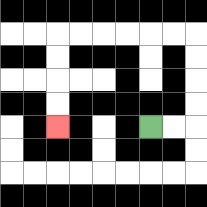{'start': '[6, 5]', 'end': '[2, 5]', 'path_directions': 'R,R,U,U,U,U,L,L,L,L,L,L,D,D,D,D', 'path_coordinates': '[[6, 5], [7, 5], [8, 5], [8, 4], [8, 3], [8, 2], [8, 1], [7, 1], [6, 1], [5, 1], [4, 1], [3, 1], [2, 1], [2, 2], [2, 3], [2, 4], [2, 5]]'}